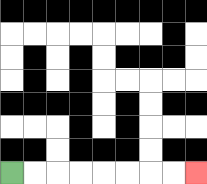{'start': '[0, 7]', 'end': '[8, 7]', 'path_directions': 'R,R,R,R,R,R,R,R', 'path_coordinates': '[[0, 7], [1, 7], [2, 7], [3, 7], [4, 7], [5, 7], [6, 7], [7, 7], [8, 7]]'}